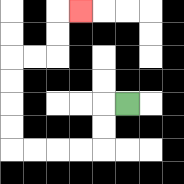{'start': '[5, 4]', 'end': '[3, 0]', 'path_directions': 'L,D,D,L,L,L,L,U,U,U,U,R,R,U,U,R', 'path_coordinates': '[[5, 4], [4, 4], [4, 5], [4, 6], [3, 6], [2, 6], [1, 6], [0, 6], [0, 5], [0, 4], [0, 3], [0, 2], [1, 2], [2, 2], [2, 1], [2, 0], [3, 0]]'}